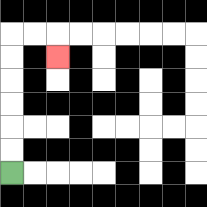{'start': '[0, 7]', 'end': '[2, 2]', 'path_directions': 'U,U,U,U,U,U,R,R,D', 'path_coordinates': '[[0, 7], [0, 6], [0, 5], [0, 4], [0, 3], [0, 2], [0, 1], [1, 1], [2, 1], [2, 2]]'}